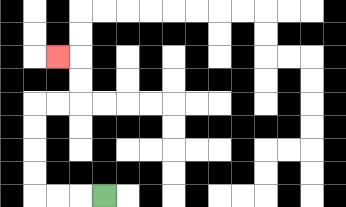{'start': '[4, 8]', 'end': '[2, 2]', 'path_directions': 'L,L,L,U,U,U,U,R,R,U,U,L', 'path_coordinates': '[[4, 8], [3, 8], [2, 8], [1, 8], [1, 7], [1, 6], [1, 5], [1, 4], [2, 4], [3, 4], [3, 3], [3, 2], [2, 2]]'}